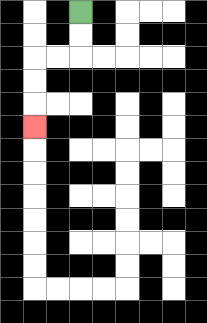{'start': '[3, 0]', 'end': '[1, 5]', 'path_directions': 'D,D,L,L,D,D,D', 'path_coordinates': '[[3, 0], [3, 1], [3, 2], [2, 2], [1, 2], [1, 3], [1, 4], [1, 5]]'}